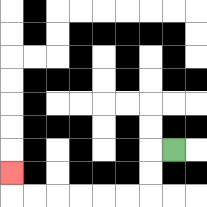{'start': '[7, 6]', 'end': '[0, 7]', 'path_directions': 'L,D,D,L,L,L,L,L,L,U', 'path_coordinates': '[[7, 6], [6, 6], [6, 7], [6, 8], [5, 8], [4, 8], [3, 8], [2, 8], [1, 8], [0, 8], [0, 7]]'}